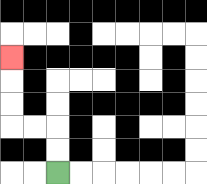{'start': '[2, 7]', 'end': '[0, 2]', 'path_directions': 'U,U,L,L,U,U,U', 'path_coordinates': '[[2, 7], [2, 6], [2, 5], [1, 5], [0, 5], [0, 4], [0, 3], [0, 2]]'}